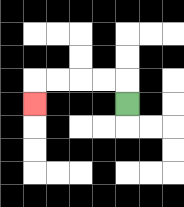{'start': '[5, 4]', 'end': '[1, 4]', 'path_directions': 'U,L,L,L,L,D', 'path_coordinates': '[[5, 4], [5, 3], [4, 3], [3, 3], [2, 3], [1, 3], [1, 4]]'}